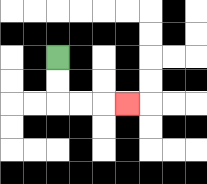{'start': '[2, 2]', 'end': '[5, 4]', 'path_directions': 'D,D,R,R,R', 'path_coordinates': '[[2, 2], [2, 3], [2, 4], [3, 4], [4, 4], [5, 4]]'}